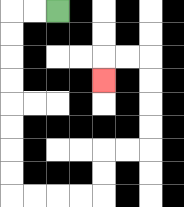{'start': '[2, 0]', 'end': '[4, 3]', 'path_directions': 'L,L,D,D,D,D,D,D,D,D,R,R,R,R,U,U,R,R,U,U,U,U,L,L,D', 'path_coordinates': '[[2, 0], [1, 0], [0, 0], [0, 1], [0, 2], [0, 3], [0, 4], [0, 5], [0, 6], [0, 7], [0, 8], [1, 8], [2, 8], [3, 8], [4, 8], [4, 7], [4, 6], [5, 6], [6, 6], [6, 5], [6, 4], [6, 3], [6, 2], [5, 2], [4, 2], [4, 3]]'}